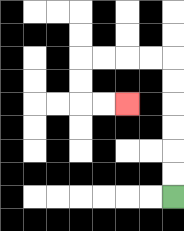{'start': '[7, 8]', 'end': '[5, 4]', 'path_directions': 'U,U,U,U,U,U,L,L,L,L,D,D,R,R', 'path_coordinates': '[[7, 8], [7, 7], [7, 6], [7, 5], [7, 4], [7, 3], [7, 2], [6, 2], [5, 2], [4, 2], [3, 2], [3, 3], [3, 4], [4, 4], [5, 4]]'}